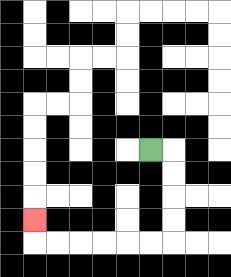{'start': '[6, 6]', 'end': '[1, 9]', 'path_directions': 'R,D,D,D,D,L,L,L,L,L,L,U', 'path_coordinates': '[[6, 6], [7, 6], [7, 7], [7, 8], [7, 9], [7, 10], [6, 10], [5, 10], [4, 10], [3, 10], [2, 10], [1, 10], [1, 9]]'}